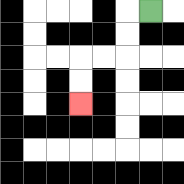{'start': '[6, 0]', 'end': '[3, 4]', 'path_directions': 'L,D,D,L,L,D,D', 'path_coordinates': '[[6, 0], [5, 0], [5, 1], [5, 2], [4, 2], [3, 2], [3, 3], [3, 4]]'}